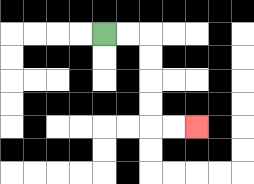{'start': '[4, 1]', 'end': '[8, 5]', 'path_directions': 'R,R,D,D,D,D,R,R', 'path_coordinates': '[[4, 1], [5, 1], [6, 1], [6, 2], [6, 3], [6, 4], [6, 5], [7, 5], [8, 5]]'}